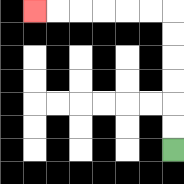{'start': '[7, 6]', 'end': '[1, 0]', 'path_directions': 'U,U,U,U,U,U,L,L,L,L,L,L', 'path_coordinates': '[[7, 6], [7, 5], [7, 4], [7, 3], [7, 2], [7, 1], [7, 0], [6, 0], [5, 0], [4, 0], [3, 0], [2, 0], [1, 0]]'}